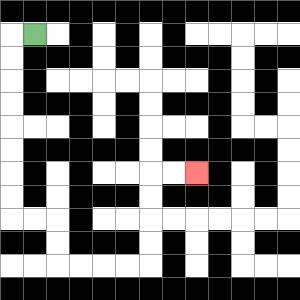{'start': '[1, 1]', 'end': '[8, 7]', 'path_directions': 'L,D,D,D,D,D,D,D,D,R,R,D,D,R,R,R,R,U,U,U,U,R,R', 'path_coordinates': '[[1, 1], [0, 1], [0, 2], [0, 3], [0, 4], [0, 5], [0, 6], [0, 7], [0, 8], [0, 9], [1, 9], [2, 9], [2, 10], [2, 11], [3, 11], [4, 11], [5, 11], [6, 11], [6, 10], [6, 9], [6, 8], [6, 7], [7, 7], [8, 7]]'}